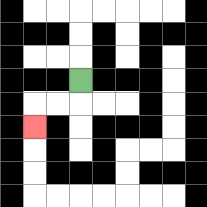{'start': '[3, 3]', 'end': '[1, 5]', 'path_directions': 'D,L,L,D', 'path_coordinates': '[[3, 3], [3, 4], [2, 4], [1, 4], [1, 5]]'}